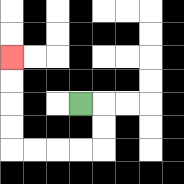{'start': '[3, 4]', 'end': '[0, 2]', 'path_directions': 'R,D,D,L,L,L,L,U,U,U,U', 'path_coordinates': '[[3, 4], [4, 4], [4, 5], [4, 6], [3, 6], [2, 6], [1, 6], [0, 6], [0, 5], [0, 4], [0, 3], [0, 2]]'}